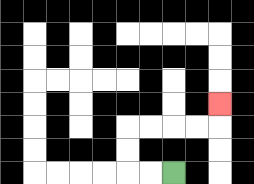{'start': '[7, 7]', 'end': '[9, 4]', 'path_directions': 'L,L,U,U,R,R,R,R,U', 'path_coordinates': '[[7, 7], [6, 7], [5, 7], [5, 6], [5, 5], [6, 5], [7, 5], [8, 5], [9, 5], [9, 4]]'}